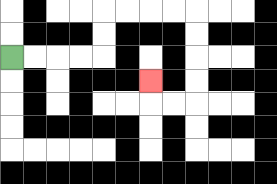{'start': '[0, 2]', 'end': '[6, 3]', 'path_directions': 'R,R,R,R,U,U,R,R,R,R,D,D,D,D,L,L,U', 'path_coordinates': '[[0, 2], [1, 2], [2, 2], [3, 2], [4, 2], [4, 1], [4, 0], [5, 0], [6, 0], [7, 0], [8, 0], [8, 1], [8, 2], [8, 3], [8, 4], [7, 4], [6, 4], [6, 3]]'}